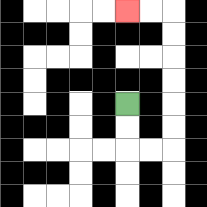{'start': '[5, 4]', 'end': '[5, 0]', 'path_directions': 'D,D,R,R,U,U,U,U,U,U,L,L', 'path_coordinates': '[[5, 4], [5, 5], [5, 6], [6, 6], [7, 6], [7, 5], [7, 4], [7, 3], [7, 2], [7, 1], [7, 0], [6, 0], [5, 0]]'}